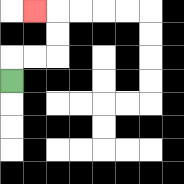{'start': '[0, 3]', 'end': '[1, 0]', 'path_directions': 'U,R,R,U,U,L', 'path_coordinates': '[[0, 3], [0, 2], [1, 2], [2, 2], [2, 1], [2, 0], [1, 0]]'}